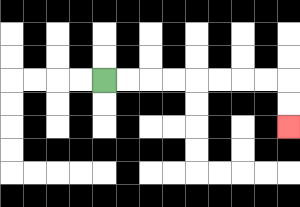{'start': '[4, 3]', 'end': '[12, 5]', 'path_directions': 'R,R,R,R,R,R,R,R,D,D', 'path_coordinates': '[[4, 3], [5, 3], [6, 3], [7, 3], [8, 3], [9, 3], [10, 3], [11, 3], [12, 3], [12, 4], [12, 5]]'}